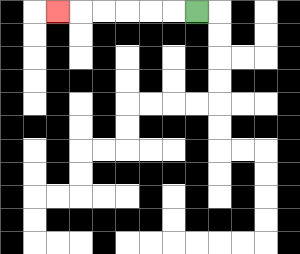{'start': '[8, 0]', 'end': '[2, 0]', 'path_directions': 'L,L,L,L,L,L', 'path_coordinates': '[[8, 0], [7, 0], [6, 0], [5, 0], [4, 0], [3, 0], [2, 0]]'}